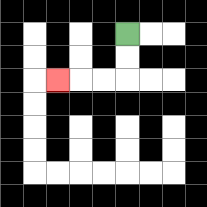{'start': '[5, 1]', 'end': '[2, 3]', 'path_directions': 'D,D,L,L,L', 'path_coordinates': '[[5, 1], [5, 2], [5, 3], [4, 3], [3, 3], [2, 3]]'}